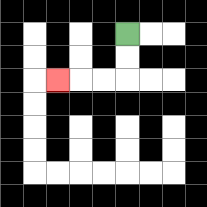{'start': '[5, 1]', 'end': '[2, 3]', 'path_directions': 'D,D,L,L,L', 'path_coordinates': '[[5, 1], [5, 2], [5, 3], [4, 3], [3, 3], [2, 3]]'}